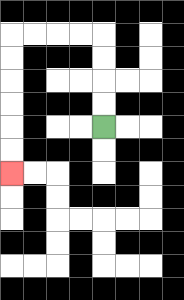{'start': '[4, 5]', 'end': '[0, 7]', 'path_directions': 'U,U,U,U,L,L,L,L,D,D,D,D,D,D', 'path_coordinates': '[[4, 5], [4, 4], [4, 3], [4, 2], [4, 1], [3, 1], [2, 1], [1, 1], [0, 1], [0, 2], [0, 3], [0, 4], [0, 5], [0, 6], [0, 7]]'}